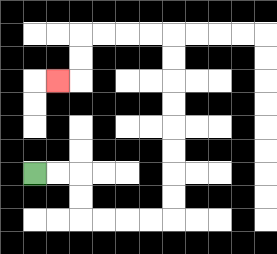{'start': '[1, 7]', 'end': '[2, 3]', 'path_directions': 'R,R,D,D,R,R,R,R,U,U,U,U,U,U,U,U,L,L,L,L,D,D,L', 'path_coordinates': '[[1, 7], [2, 7], [3, 7], [3, 8], [3, 9], [4, 9], [5, 9], [6, 9], [7, 9], [7, 8], [7, 7], [7, 6], [7, 5], [7, 4], [7, 3], [7, 2], [7, 1], [6, 1], [5, 1], [4, 1], [3, 1], [3, 2], [3, 3], [2, 3]]'}